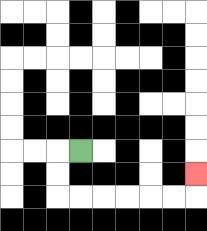{'start': '[3, 6]', 'end': '[8, 7]', 'path_directions': 'L,D,D,R,R,R,R,R,R,U', 'path_coordinates': '[[3, 6], [2, 6], [2, 7], [2, 8], [3, 8], [4, 8], [5, 8], [6, 8], [7, 8], [8, 8], [8, 7]]'}